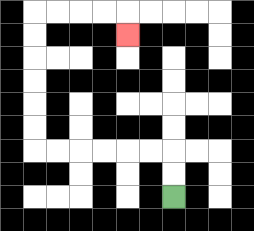{'start': '[7, 8]', 'end': '[5, 1]', 'path_directions': 'U,U,L,L,L,L,L,L,U,U,U,U,U,U,R,R,R,R,D', 'path_coordinates': '[[7, 8], [7, 7], [7, 6], [6, 6], [5, 6], [4, 6], [3, 6], [2, 6], [1, 6], [1, 5], [1, 4], [1, 3], [1, 2], [1, 1], [1, 0], [2, 0], [3, 0], [4, 0], [5, 0], [5, 1]]'}